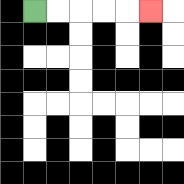{'start': '[1, 0]', 'end': '[6, 0]', 'path_directions': 'R,R,R,R,R', 'path_coordinates': '[[1, 0], [2, 0], [3, 0], [4, 0], [5, 0], [6, 0]]'}